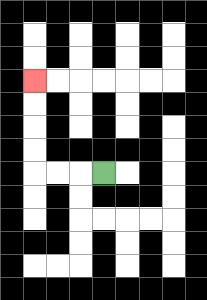{'start': '[4, 7]', 'end': '[1, 3]', 'path_directions': 'L,L,L,U,U,U,U', 'path_coordinates': '[[4, 7], [3, 7], [2, 7], [1, 7], [1, 6], [1, 5], [1, 4], [1, 3]]'}